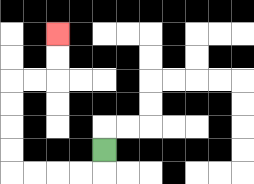{'start': '[4, 6]', 'end': '[2, 1]', 'path_directions': 'D,L,L,L,L,U,U,U,U,R,R,U,U', 'path_coordinates': '[[4, 6], [4, 7], [3, 7], [2, 7], [1, 7], [0, 7], [0, 6], [0, 5], [0, 4], [0, 3], [1, 3], [2, 3], [2, 2], [2, 1]]'}